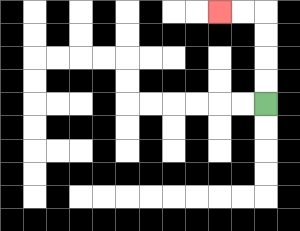{'start': '[11, 4]', 'end': '[9, 0]', 'path_directions': 'U,U,U,U,L,L', 'path_coordinates': '[[11, 4], [11, 3], [11, 2], [11, 1], [11, 0], [10, 0], [9, 0]]'}